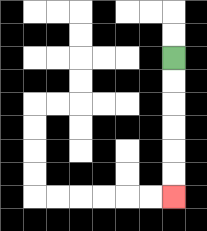{'start': '[7, 2]', 'end': '[7, 8]', 'path_directions': 'D,D,D,D,D,D', 'path_coordinates': '[[7, 2], [7, 3], [7, 4], [7, 5], [7, 6], [7, 7], [7, 8]]'}